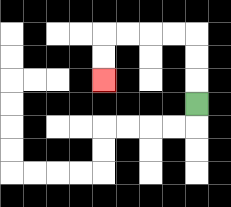{'start': '[8, 4]', 'end': '[4, 3]', 'path_directions': 'U,U,U,L,L,L,L,D,D', 'path_coordinates': '[[8, 4], [8, 3], [8, 2], [8, 1], [7, 1], [6, 1], [5, 1], [4, 1], [4, 2], [4, 3]]'}